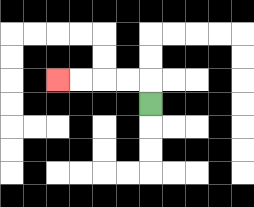{'start': '[6, 4]', 'end': '[2, 3]', 'path_directions': 'U,L,L,L,L', 'path_coordinates': '[[6, 4], [6, 3], [5, 3], [4, 3], [3, 3], [2, 3]]'}